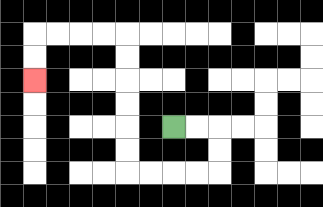{'start': '[7, 5]', 'end': '[1, 3]', 'path_directions': 'R,R,D,D,L,L,L,L,U,U,U,U,U,U,L,L,L,L,D,D', 'path_coordinates': '[[7, 5], [8, 5], [9, 5], [9, 6], [9, 7], [8, 7], [7, 7], [6, 7], [5, 7], [5, 6], [5, 5], [5, 4], [5, 3], [5, 2], [5, 1], [4, 1], [3, 1], [2, 1], [1, 1], [1, 2], [1, 3]]'}